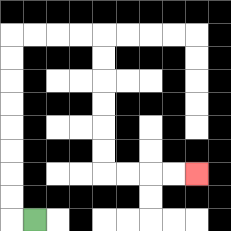{'start': '[1, 9]', 'end': '[8, 7]', 'path_directions': 'L,U,U,U,U,U,U,U,U,R,R,R,R,D,D,D,D,D,D,R,R,R,R', 'path_coordinates': '[[1, 9], [0, 9], [0, 8], [0, 7], [0, 6], [0, 5], [0, 4], [0, 3], [0, 2], [0, 1], [1, 1], [2, 1], [3, 1], [4, 1], [4, 2], [4, 3], [4, 4], [4, 5], [4, 6], [4, 7], [5, 7], [6, 7], [7, 7], [8, 7]]'}